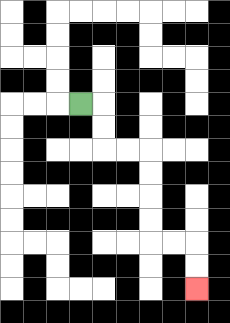{'start': '[3, 4]', 'end': '[8, 12]', 'path_directions': 'R,D,D,R,R,D,D,D,D,R,R,D,D', 'path_coordinates': '[[3, 4], [4, 4], [4, 5], [4, 6], [5, 6], [6, 6], [6, 7], [6, 8], [6, 9], [6, 10], [7, 10], [8, 10], [8, 11], [8, 12]]'}